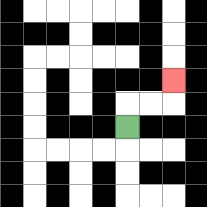{'start': '[5, 5]', 'end': '[7, 3]', 'path_directions': 'U,R,R,U', 'path_coordinates': '[[5, 5], [5, 4], [6, 4], [7, 4], [7, 3]]'}